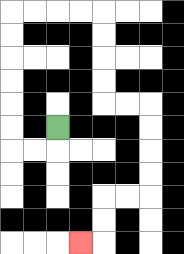{'start': '[2, 5]', 'end': '[3, 10]', 'path_directions': 'D,L,L,U,U,U,U,U,U,R,R,R,R,D,D,D,D,R,R,D,D,D,D,L,L,D,D,L', 'path_coordinates': '[[2, 5], [2, 6], [1, 6], [0, 6], [0, 5], [0, 4], [0, 3], [0, 2], [0, 1], [0, 0], [1, 0], [2, 0], [3, 0], [4, 0], [4, 1], [4, 2], [4, 3], [4, 4], [5, 4], [6, 4], [6, 5], [6, 6], [6, 7], [6, 8], [5, 8], [4, 8], [4, 9], [4, 10], [3, 10]]'}